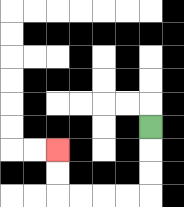{'start': '[6, 5]', 'end': '[2, 6]', 'path_directions': 'D,D,D,L,L,L,L,U,U', 'path_coordinates': '[[6, 5], [6, 6], [6, 7], [6, 8], [5, 8], [4, 8], [3, 8], [2, 8], [2, 7], [2, 6]]'}